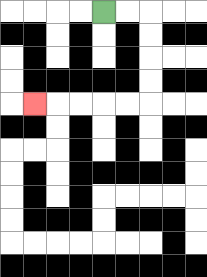{'start': '[4, 0]', 'end': '[1, 4]', 'path_directions': 'R,R,D,D,D,D,L,L,L,L,L', 'path_coordinates': '[[4, 0], [5, 0], [6, 0], [6, 1], [6, 2], [6, 3], [6, 4], [5, 4], [4, 4], [3, 4], [2, 4], [1, 4]]'}